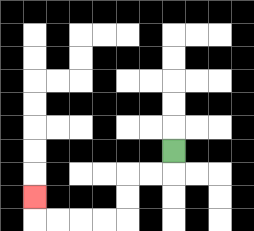{'start': '[7, 6]', 'end': '[1, 8]', 'path_directions': 'D,L,L,D,D,L,L,L,L,U', 'path_coordinates': '[[7, 6], [7, 7], [6, 7], [5, 7], [5, 8], [5, 9], [4, 9], [3, 9], [2, 9], [1, 9], [1, 8]]'}